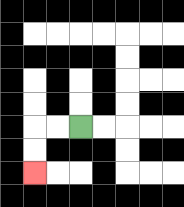{'start': '[3, 5]', 'end': '[1, 7]', 'path_directions': 'L,L,D,D', 'path_coordinates': '[[3, 5], [2, 5], [1, 5], [1, 6], [1, 7]]'}